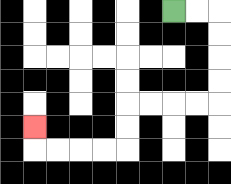{'start': '[7, 0]', 'end': '[1, 5]', 'path_directions': 'R,R,D,D,D,D,L,L,L,L,D,D,L,L,L,L,U', 'path_coordinates': '[[7, 0], [8, 0], [9, 0], [9, 1], [9, 2], [9, 3], [9, 4], [8, 4], [7, 4], [6, 4], [5, 4], [5, 5], [5, 6], [4, 6], [3, 6], [2, 6], [1, 6], [1, 5]]'}